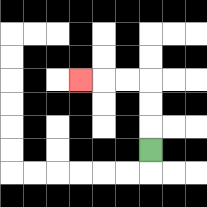{'start': '[6, 6]', 'end': '[3, 3]', 'path_directions': 'U,U,U,L,L,L', 'path_coordinates': '[[6, 6], [6, 5], [6, 4], [6, 3], [5, 3], [4, 3], [3, 3]]'}